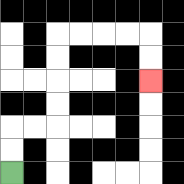{'start': '[0, 7]', 'end': '[6, 3]', 'path_directions': 'U,U,R,R,U,U,U,U,R,R,R,R,D,D', 'path_coordinates': '[[0, 7], [0, 6], [0, 5], [1, 5], [2, 5], [2, 4], [2, 3], [2, 2], [2, 1], [3, 1], [4, 1], [5, 1], [6, 1], [6, 2], [6, 3]]'}